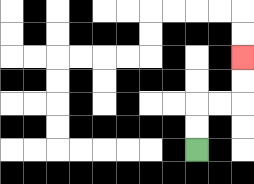{'start': '[8, 6]', 'end': '[10, 2]', 'path_directions': 'U,U,R,R,U,U', 'path_coordinates': '[[8, 6], [8, 5], [8, 4], [9, 4], [10, 4], [10, 3], [10, 2]]'}